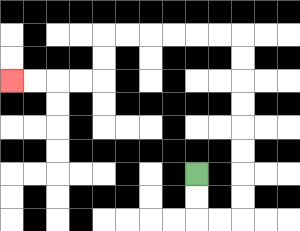{'start': '[8, 7]', 'end': '[0, 3]', 'path_directions': 'D,D,R,R,U,U,U,U,U,U,U,U,L,L,L,L,L,L,D,D,L,L,L,L', 'path_coordinates': '[[8, 7], [8, 8], [8, 9], [9, 9], [10, 9], [10, 8], [10, 7], [10, 6], [10, 5], [10, 4], [10, 3], [10, 2], [10, 1], [9, 1], [8, 1], [7, 1], [6, 1], [5, 1], [4, 1], [4, 2], [4, 3], [3, 3], [2, 3], [1, 3], [0, 3]]'}